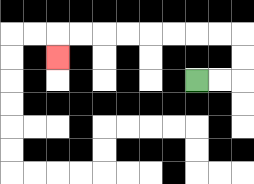{'start': '[8, 3]', 'end': '[2, 2]', 'path_directions': 'R,R,U,U,L,L,L,L,L,L,L,L,D', 'path_coordinates': '[[8, 3], [9, 3], [10, 3], [10, 2], [10, 1], [9, 1], [8, 1], [7, 1], [6, 1], [5, 1], [4, 1], [3, 1], [2, 1], [2, 2]]'}